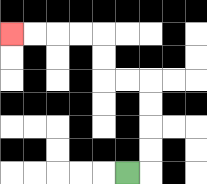{'start': '[5, 7]', 'end': '[0, 1]', 'path_directions': 'R,U,U,U,U,L,L,U,U,L,L,L,L', 'path_coordinates': '[[5, 7], [6, 7], [6, 6], [6, 5], [6, 4], [6, 3], [5, 3], [4, 3], [4, 2], [4, 1], [3, 1], [2, 1], [1, 1], [0, 1]]'}